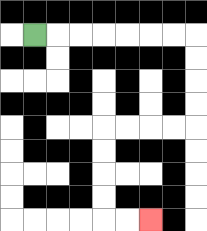{'start': '[1, 1]', 'end': '[6, 9]', 'path_directions': 'R,R,R,R,R,R,R,D,D,D,D,L,L,L,L,D,D,D,D,R,R', 'path_coordinates': '[[1, 1], [2, 1], [3, 1], [4, 1], [5, 1], [6, 1], [7, 1], [8, 1], [8, 2], [8, 3], [8, 4], [8, 5], [7, 5], [6, 5], [5, 5], [4, 5], [4, 6], [4, 7], [4, 8], [4, 9], [5, 9], [6, 9]]'}